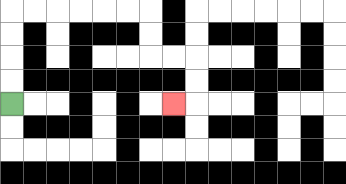{'start': '[0, 4]', 'end': '[7, 4]', 'path_directions': 'U,U,U,U,R,R,R,R,R,R,D,D,R,R,D,D,L', 'path_coordinates': '[[0, 4], [0, 3], [0, 2], [0, 1], [0, 0], [1, 0], [2, 0], [3, 0], [4, 0], [5, 0], [6, 0], [6, 1], [6, 2], [7, 2], [8, 2], [8, 3], [8, 4], [7, 4]]'}